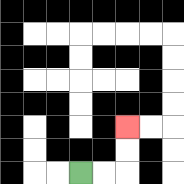{'start': '[3, 7]', 'end': '[5, 5]', 'path_directions': 'R,R,U,U', 'path_coordinates': '[[3, 7], [4, 7], [5, 7], [5, 6], [5, 5]]'}